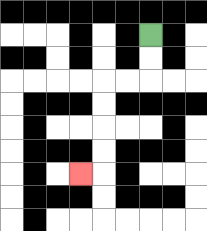{'start': '[6, 1]', 'end': '[3, 7]', 'path_directions': 'D,D,L,L,D,D,D,D,L', 'path_coordinates': '[[6, 1], [6, 2], [6, 3], [5, 3], [4, 3], [4, 4], [4, 5], [4, 6], [4, 7], [3, 7]]'}